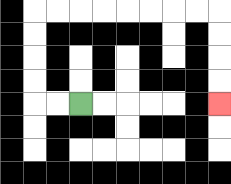{'start': '[3, 4]', 'end': '[9, 4]', 'path_directions': 'L,L,U,U,U,U,R,R,R,R,R,R,R,R,D,D,D,D', 'path_coordinates': '[[3, 4], [2, 4], [1, 4], [1, 3], [1, 2], [1, 1], [1, 0], [2, 0], [3, 0], [4, 0], [5, 0], [6, 0], [7, 0], [8, 0], [9, 0], [9, 1], [9, 2], [9, 3], [9, 4]]'}